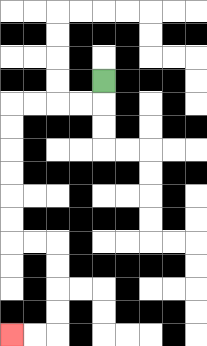{'start': '[4, 3]', 'end': '[0, 14]', 'path_directions': 'D,L,L,L,L,D,D,D,D,D,D,R,R,D,D,D,D,L,L', 'path_coordinates': '[[4, 3], [4, 4], [3, 4], [2, 4], [1, 4], [0, 4], [0, 5], [0, 6], [0, 7], [0, 8], [0, 9], [0, 10], [1, 10], [2, 10], [2, 11], [2, 12], [2, 13], [2, 14], [1, 14], [0, 14]]'}